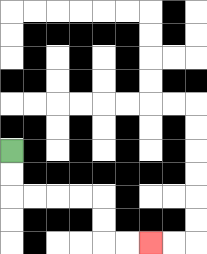{'start': '[0, 6]', 'end': '[6, 10]', 'path_directions': 'D,D,R,R,R,R,D,D,R,R', 'path_coordinates': '[[0, 6], [0, 7], [0, 8], [1, 8], [2, 8], [3, 8], [4, 8], [4, 9], [4, 10], [5, 10], [6, 10]]'}